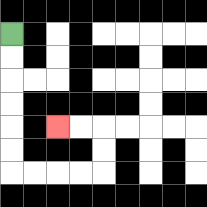{'start': '[0, 1]', 'end': '[2, 5]', 'path_directions': 'D,D,D,D,D,D,R,R,R,R,U,U,L,L', 'path_coordinates': '[[0, 1], [0, 2], [0, 3], [0, 4], [0, 5], [0, 6], [0, 7], [1, 7], [2, 7], [3, 7], [4, 7], [4, 6], [4, 5], [3, 5], [2, 5]]'}